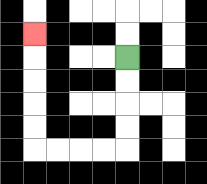{'start': '[5, 2]', 'end': '[1, 1]', 'path_directions': 'D,D,D,D,L,L,L,L,U,U,U,U,U', 'path_coordinates': '[[5, 2], [5, 3], [5, 4], [5, 5], [5, 6], [4, 6], [3, 6], [2, 6], [1, 6], [1, 5], [1, 4], [1, 3], [1, 2], [1, 1]]'}